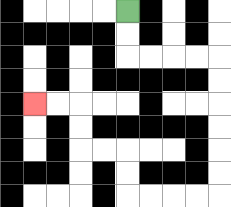{'start': '[5, 0]', 'end': '[1, 4]', 'path_directions': 'D,D,R,R,R,R,D,D,D,D,D,D,L,L,L,L,U,U,L,L,U,U,L,L', 'path_coordinates': '[[5, 0], [5, 1], [5, 2], [6, 2], [7, 2], [8, 2], [9, 2], [9, 3], [9, 4], [9, 5], [9, 6], [9, 7], [9, 8], [8, 8], [7, 8], [6, 8], [5, 8], [5, 7], [5, 6], [4, 6], [3, 6], [3, 5], [3, 4], [2, 4], [1, 4]]'}